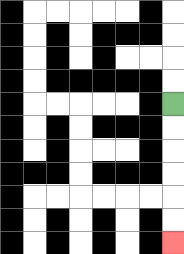{'start': '[7, 4]', 'end': '[7, 10]', 'path_directions': 'D,D,D,D,D,D', 'path_coordinates': '[[7, 4], [7, 5], [7, 6], [7, 7], [7, 8], [7, 9], [7, 10]]'}